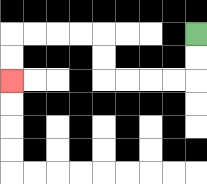{'start': '[8, 1]', 'end': '[0, 3]', 'path_directions': 'D,D,L,L,L,L,U,U,L,L,L,L,D,D', 'path_coordinates': '[[8, 1], [8, 2], [8, 3], [7, 3], [6, 3], [5, 3], [4, 3], [4, 2], [4, 1], [3, 1], [2, 1], [1, 1], [0, 1], [0, 2], [0, 3]]'}